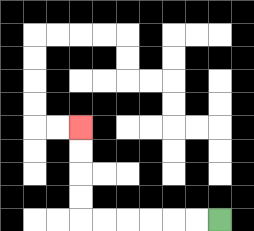{'start': '[9, 9]', 'end': '[3, 5]', 'path_directions': 'L,L,L,L,L,L,U,U,U,U', 'path_coordinates': '[[9, 9], [8, 9], [7, 9], [6, 9], [5, 9], [4, 9], [3, 9], [3, 8], [3, 7], [3, 6], [3, 5]]'}